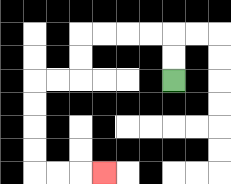{'start': '[7, 3]', 'end': '[4, 7]', 'path_directions': 'U,U,L,L,L,L,D,D,L,L,D,D,D,D,R,R,R', 'path_coordinates': '[[7, 3], [7, 2], [7, 1], [6, 1], [5, 1], [4, 1], [3, 1], [3, 2], [3, 3], [2, 3], [1, 3], [1, 4], [1, 5], [1, 6], [1, 7], [2, 7], [3, 7], [4, 7]]'}